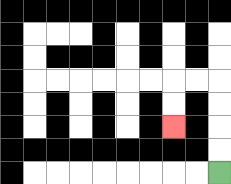{'start': '[9, 7]', 'end': '[7, 5]', 'path_directions': 'U,U,U,U,L,L,D,D', 'path_coordinates': '[[9, 7], [9, 6], [9, 5], [9, 4], [9, 3], [8, 3], [7, 3], [7, 4], [7, 5]]'}